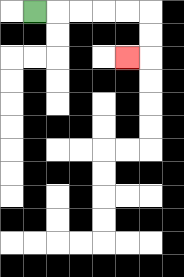{'start': '[1, 0]', 'end': '[5, 2]', 'path_directions': 'R,R,R,R,R,D,D,L', 'path_coordinates': '[[1, 0], [2, 0], [3, 0], [4, 0], [5, 0], [6, 0], [6, 1], [6, 2], [5, 2]]'}